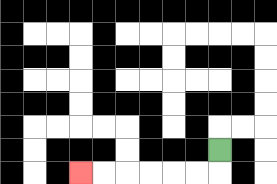{'start': '[9, 6]', 'end': '[3, 7]', 'path_directions': 'D,L,L,L,L,L,L', 'path_coordinates': '[[9, 6], [9, 7], [8, 7], [7, 7], [6, 7], [5, 7], [4, 7], [3, 7]]'}